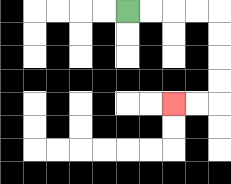{'start': '[5, 0]', 'end': '[7, 4]', 'path_directions': 'R,R,R,R,D,D,D,D,L,L', 'path_coordinates': '[[5, 0], [6, 0], [7, 0], [8, 0], [9, 0], [9, 1], [9, 2], [9, 3], [9, 4], [8, 4], [7, 4]]'}